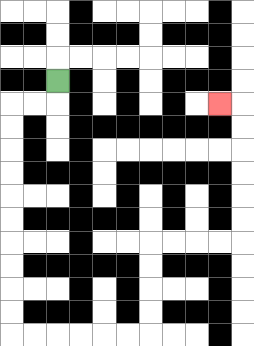{'start': '[2, 3]', 'end': '[9, 4]', 'path_directions': 'D,L,L,D,D,D,D,D,D,D,D,D,D,R,R,R,R,R,R,U,U,U,U,R,R,R,R,U,U,U,U,U,U,L', 'path_coordinates': '[[2, 3], [2, 4], [1, 4], [0, 4], [0, 5], [0, 6], [0, 7], [0, 8], [0, 9], [0, 10], [0, 11], [0, 12], [0, 13], [0, 14], [1, 14], [2, 14], [3, 14], [4, 14], [5, 14], [6, 14], [6, 13], [6, 12], [6, 11], [6, 10], [7, 10], [8, 10], [9, 10], [10, 10], [10, 9], [10, 8], [10, 7], [10, 6], [10, 5], [10, 4], [9, 4]]'}